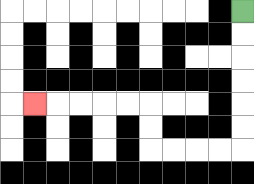{'start': '[10, 0]', 'end': '[1, 4]', 'path_directions': 'D,D,D,D,D,D,L,L,L,L,U,U,L,L,L,L,L', 'path_coordinates': '[[10, 0], [10, 1], [10, 2], [10, 3], [10, 4], [10, 5], [10, 6], [9, 6], [8, 6], [7, 6], [6, 6], [6, 5], [6, 4], [5, 4], [4, 4], [3, 4], [2, 4], [1, 4]]'}